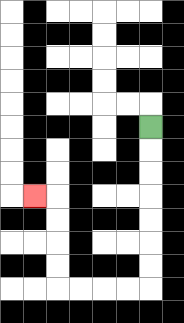{'start': '[6, 5]', 'end': '[1, 8]', 'path_directions': 'D,D,D,D,D,D,D,L,L,L,L,U,U,U,U,L', 'path_coordinates': '[[6, 5], [6, 6], [6, 7], [6, 8], [6, 9], [6, 10], [6, 11], [6, 12], [5, 12], [4, 12], [3, 12], [2, 12], [2, 11], [2, 10], [2, 9], [2, 8], [1, 8]]'}